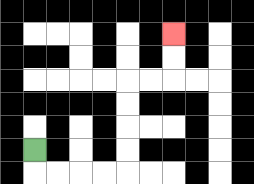{'start': '[1, 6]', 'end': '[7, 1]', 'path_directions': 'D,R,R,R,R,U,U,U,U,R,R,U,U', 'path_coordinates': '[[1, 6], [1, 7], [2, 7], [3, 7], [4, 7], [5, 7], [5, 6], [5, 5], [5, 4], [5, 3], [6, 3], [7, 3], [7, 2], [7, 1]]'}